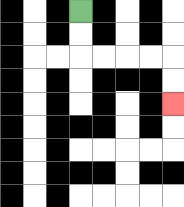{'start': '[3, 0]', 'end': '[7, 4]', 'path_directions': 'D,D,R,R,R,R,D,D', 'path_coordinates': '[[3, 0], [3, 1], [3, 2], [4, 2], [5, 2], [6, 2], [7, 2], [7, 3], [7, 4]]'}